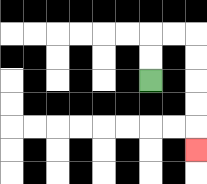{'start': '[6, 3]', 'end': '[8, 6]', 'path_directions': 'U,U,R,R,D,D,D,D,D', 'path_coordinates': '[[6, 3], [6, 2], [6, 1], [7, 1], [8, 1], [8, 2], [8, 3], [8, 4], [8, 5], [8, 6]]'}